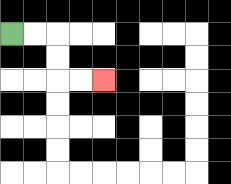{'start': '[0, 1]', 'end': '[4, 3]', 'path_directions': 'R,R,D,D,R,R', 'path_coordinates': '[[0, 1], [1, 1], [2, 1], [2, 2], [2, 3], [3, 3], [4, 3]]'}